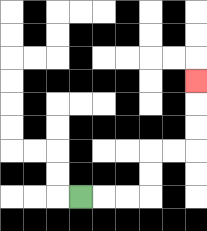{'start': '[3, 8]', 'end': '[8, 3]', 'path_directions': 'R,R,R,U,U,R,R,U,U,U', 'path_coordinates': '[[3, 8], [4, 8], [5, 8], [6, 8], [6, 7], [6, 6], [7, 6], [8, 6], [8, 5], [8, 4], [8, 3]]'}